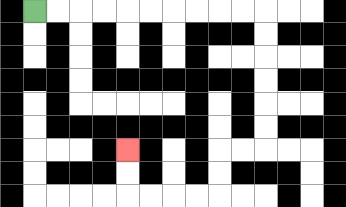{'start': '[1, 0]', 'end': '[5, 6]', 'path_directions': 'R,R,R,R,R,R,R,R,R,R,D,D,D,D,D,D,L,L,D,D,L,L,L,L,U,U', 'path_coordinates': '[[1, 0], [2, 0], [3, 0], [4, 0], [5, 0], [6, 0], [7, 0], [8, 0], [9, 0], [10, 0], [11, 0], [11, 1], [11, 2], [11, 3], [11, 4], [11, 5], [11, 6], [10, 6], [9, 6], [9, 7], [9, 8], [8, 8], [7, 8], [6, 8], [5, 8], [5, 7], [5, 6]]'}